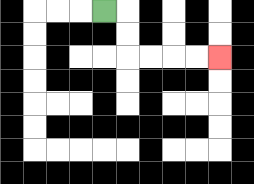{'start': '[4, 0]', 'end': '[9, 2]', 'path_directions': 'R,D,D,R,R,R,R', 'path_coordinates': '[[4, 0], [5, 0], [5, 1], [5, 2], [6, 2], [7, 2], [8, 2], [9, 2]]'}